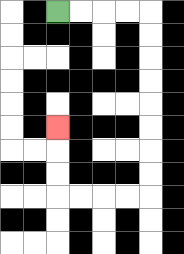{'start': '[2, 0]', 'end': '[2, 5]', 'path_directions': 'R,R,R,R,D,D,D,D,D,D,D,D,L,L,L,L,U,U,U', 'path_coordinates': '[[2, 0], [3, 0], [4, 0], [5, 0], [6, 0], [6, 1], [6, 2], [6, 3], [6, 4], [6, 5], [6, 6], [6, 7], [6, 8], [5, 8], [4, 8], [3, 8], [2, 8], [2, 7], [2, 6], [2, 5]]'}